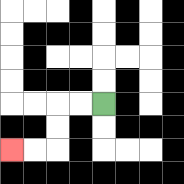{'start': '[4, 4]', 'end': '[0, 6]', 'path_directions': 'L,L,D,D,L,L', 'path_coordinates': '[[4, 4], [3, 4], [2, 4], [2, 5], [2, 6], [1, 6], [0, 6]]'}